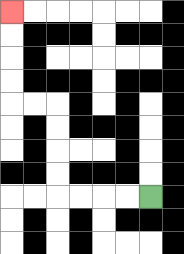{'start': '[6, 8]', 'end': '[0, 0]', 'path_directions': 'L,L,L,L,U,U,U,U,L,L,U,U,U,U', 'path_coordinates': '[[6, 8], [5, 8], [4, 8], [3, 8], [2, 8], [2, 7], [2, 6], [2, 5], [2, 4], [1, 4], [0, 4], [0, 3], [0, 2], [0, 1], [0, 0]]'}